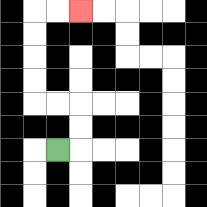{'start': '[2, 6]', 'end': '[3, 0]', 'path_directions': 'R,U,U,L,L,U,U,U,U,R,R', 'path_coordinates': '[[2, 6], [3, 6], [3, 5], [3, 4], [2, 4], [1, 4], [1, 3], [1, 2], [1, 1], [1, 0], [2, 0], [3, 0]]'}